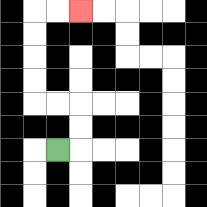{'start': '[2, 6]', 'end': '[3, 0]', 'path_directions': 'R,U,U,L,L,U,U,U,U,R,R', 'path_coordinates': '[[2, 6], [3, 6], [3, 5], [3, 4], [2, 4], [1, 4], [1, 3], [1, 2], [1, 1], [1, 0], [2, 0], [3, 0]]'}